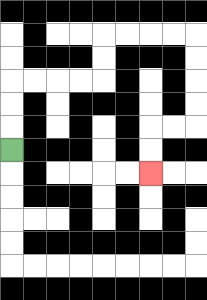{'start': '[0, 6]', 'end': '[6, 7]', 'path_directions': 'U,U,U,R,R,R,R,U,U,R,R,R,R,D,D,D,D,L,L,D,D', 'path_coordinates': '[[0, 6], [0, 5], [0, 4], [0, 3], [1, 3], [2, 3], [3, 3], [4, 3], [4, 2], [4, 1], [5, 1], [6, 1], [7, 1], [8, 1], [8, 2], [8, 3], [8, 4], [8, 5], [7, 5], [6, 5], [6, 6], [6, 7]]'}